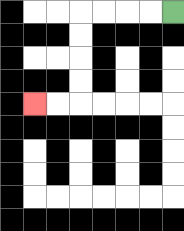{'start': '[7, 0]', 'end': '[1, 4]', 'path_directions': 'L,L,L,L,D,D,D,D,L,L', 'path_coordinates': '[[7, 0], [6, 0], [5, 0], [4, 0], [3, 0], [3, 1], [3, 2], [3, 3], [3, 4], [2, 4], [1, 4]]'}